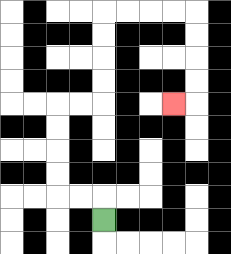{'start': '[4, 9]', 'end': '[7, 4]', 'path_directions': 'U,L,L,U,U,U,U,R,R,U,U,U,U,R,R,R,R,D,D,D,D,L', 'path_coordinates': '[[4, 9], [4, 8], [3, 8], [2, 8], [2, 7], [2, 6], [2, 5], [2, 4], [3, 4], [4, 4], [4, 3], [4, 2], [4, 1], [4, 0], [5, 0], [6, 0], [7, 0], [8, 0], [8, 1], [8, 2], [8, 3], [8, 4], [7, 4]]'}